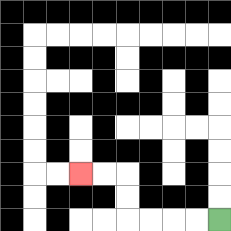{'start': '[9, 9]', 'end': '[3, 7]', 'path_directions': 'L,L,L,L,U,U,L,L', 'path_coordinates': '[[9, 9], [8, 9], [7, 9], [6, 9], [5, 9], [5, 8], [5, 7], [4, 7], [3, 7]]'}